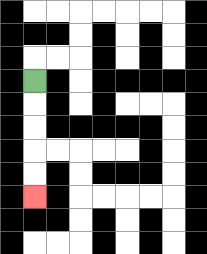{'start': '[1, 3]', 'end': '[1, 8]', 'path_directions': 'D,D,D,D,D', 'path_coordinates': '[[1, 3], [1, 4], [1, 5], [1, 6], [1, 7], [1, 8]]'}